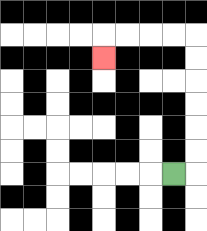{'start': '[7, 7]', 'end': '[4, 2]', 'path_directions': 'R,U,U,U,U,U,U,L,L,L,L,D', 'path_coordinates': '[[7, 7], [8, 7], [8, 6], [8, 5], [8, 4], [8, 3], [8, 2], [8, 1], [7, 1], [6, 1], [5, 1], [4, 1], [4, 2]]'}